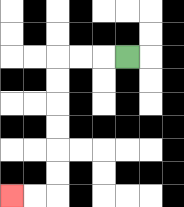{'start': '[5, 2]', 'end': '[0, 8]', 'path_directions': 'L,L,L,D,D,D,D,D,D,L,L', 'path_coordinates': '[[5, 2], [4, 2], [3, 2], [2, 2], [2, 3], [2, 4], [2, 5], [2, 6], [2, 7], [2, 8], [1, 8], [0, 8]]'}